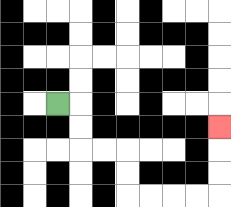{'start': '[2, 4]', 'end': '[9, 5]', 'path_directions': 'R,D,D,R,R,D,D,R,R,R,R,U,U,U', 'path_coordinates': '[[2, 4], [3, 4], [3, 5], [3, 6], [4, 6], [5, 6], [5, 7], [5, 8], [6, 8], [7, 8], [8, 8], [9, 8], [9, 7], [9, 6], [9, 5]]'}